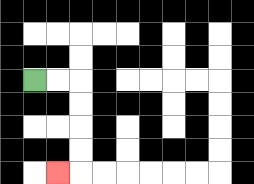{'start': '[1, 3]', 'end': '[2, 7]', 'path_directions': 'R,R,D,D,D,D,L', 'path_coordinates': '[[1, 3], [2, 3], [3, 3], [3, 4], [3, 5], [3, 6], [3, 7], [2, 7]]'}